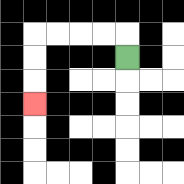{'start': '[5, 2]', 'end': '[1, 4]', 'path_directions': 'U,L,L,L,L,D,D,D', 'path_coordinates': '[[5, 2], [5, 1], [4, 1], [3, 1], [2, 1], [1, 1], [1, 2], [1, 3], [1, 4]]'}